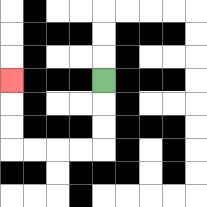{'start': '[4, 3]', 'end': '[0, 3]', 'path_directions': 'D,D,D,L,L,L,L,U,U,U', 'path_coordinates': '[[4, 3], [4, 4], [4, 5], [4, 6], [3, 6], [2, 6], [1, 6], [0, 6], [0, 5], [0, 4], [0, 3]]'}